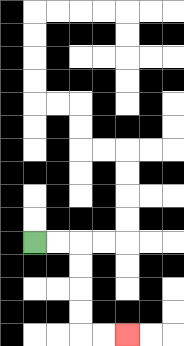{'start': '[1, 10]', 'end': '[5, 14]', 'path_directions': 'R,R,D,D,D,D,R,R', 'path_coordinates': '[[1, 10], [2, 10], [3, 10], [3, 11], [3, 12], [3, 13], [3, 14], [4, 14], [5, 14]]'}